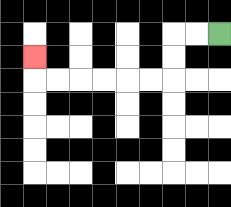{'start': '[9, 1]', 'end': '[1, 2]', 'path_directions': 'L,L,D,D,L,L,L,L,L,L,U', 'path_coordinates': '[[9, 1], [8, 1], [7, 1], [7, 2], [7, 3], [6, 3], [5, 3], [4, 3], [3, 3], [2, 3], [1, 3], [1, 2]]'}